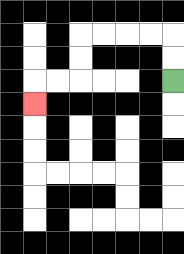{'start': '[7, 3]', 'end': '[1, 4]', 'path_directions': 'U,U,L,L,L,L,D,D,L,L,D', 'path_coordinates': '[[7, 3], [7, 2], [7, 1], [6, 1], [5, 1], [4, 1], [3, 1], [3, 2], [3, 3], [2, 3], [1, 3], [1, 4]]'}